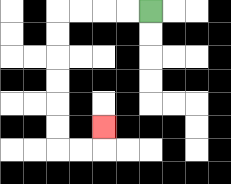{'start': '[6, 0]', 'end': '[4, 5]', 'path_directions': 'L,L,L,L,D,D,D,D,D,D,R,R,U', 'path_coordinates': '[[6, 0], [5, 0], [4, 0], [3, 0], [2, 0], [2, 1], [2, 2], [2, 3], [2, 4], [2, 5], [2, 6], [3, 6], [4, 6], [4, 5]]'}